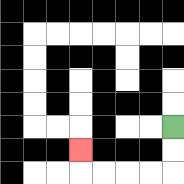{'start': '[7, 5]', 'end': '[3, 6]', 'path_directions': 'D,D,L,L,L,L,U', 'path_coordinates': '[[7, 5], [7, 6], [7, 7], [6, 7], [5, 7], [4, 7], [3, 7], [3, 6]]'}